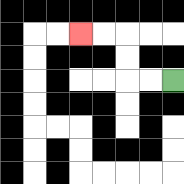{'start': '[7, 3]', 'end': '[3, 1]', 'path_directions': 'L,L,U,U,L,L', 'path_coordinates': '[[7, 3], [6, 3], [5, 3], [5, 2], [5, 1], [4, 1], [3, 1]]'}